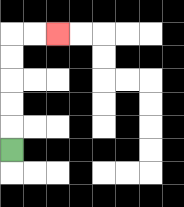{'start': '[0, 6]', 'end': '[2, 1]', 'path_directions': 'U,U,U,U,U,R,R', 'path_coordinates': '[[0, 6], [0, 5], [0, 4], [0, 3], [0, 2], [0, 1], [1, 1], [2, 1]]'}